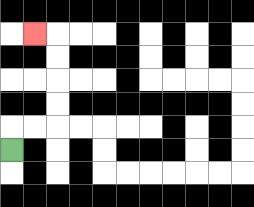{'start': '[0, 6]', 'end': '[1, 1]', 'path_directions': 'U,R,R,U,U,U,U,L', 'path_coordinates': '[[0, 6], [0, 5], [1, 5], [2, 5], [2, 4], [2, 3], [2, 2], [2, 1], [1, 1]]'}